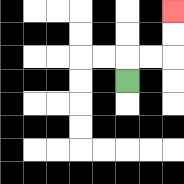{'start': '[5, 3]', 'end': '[7, 0]', 'path_directions': 'U,R,R,U,U', 'path_coordinates': '[[5, 3], [5, 2], [6, 2], [7, 2], [7, 1], [7, 0]]'}